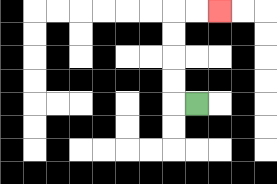{'start': '[8, 4]', 'end': '[9, 0]', 'path_directions': 'L,U,U,U,U,R,R', 'path_coordinates': '[[8, 4], [7, 4], [7, 3], [7, 2], [7, 1], [7, 0], [8, 0], [9, 0]]'}